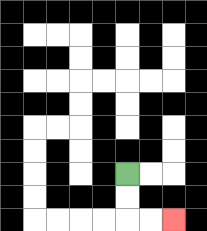{'start': '[5, 7]', 'end': '[7, 9]', 'path_directions': 'D,D,R,R', 'path_coordinates': '[[5, 7], [5, 8], [5, 9], [6, 9], [7, 9]]'}